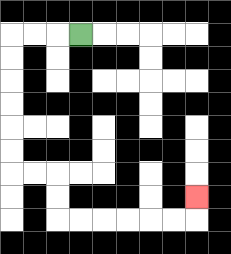{'start': '[3, 1]', 'end': '[8, 8]', 'path_directions': 'L,L,L,D,D,D,D,D,D,R,R,D,D,R,R,R,R,R,R,U', 'path_coordinates': '[[3, 1], [2, 1], [1, 1], [0, 1], [0, 2], [0, 3], [0, 4], [0, 5], [0, 6], [0, 7], [1, 7], [2, 7], [2, 8], [2, 9], [3, 9], [4, 9], [5, 9], [6, 9], [7, 9], [8, 9], [8, 8]]'}